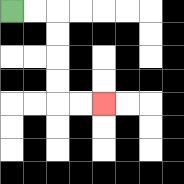{'start': '[0, 0]', 'end': '[4, 4]', 'path_directions': 'R,R,D,D,D,D,R,R', 'path_coordinates': '[[0, 0], [1, 0], [2, 0], [2, 1], [2, 2], [2, 3], [2, 4], [3, 4], [4, 4]]'}